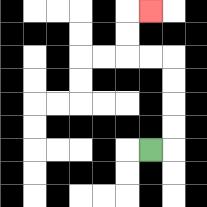{'start': '[6, 6]', 'end': '[6, 0]', 'path_directions': 'R,U,U,U,U,L,L,U,U,R', 'path_coordinates': '[[6, 6], [7, 6], [7, 5], [7, 4], [7, 3], [7, 2], [6, 2], [5, 2], [5, 1], [5, 0], [6, 0]]'}